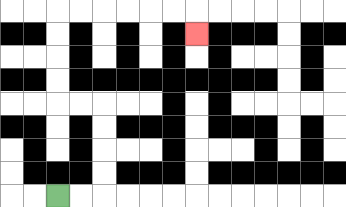{'start': '[2, 8]', 'end': '[8, 1]', 'path_directions': 'R,R,U,U,U,U,L,L,U,U,U,U,R,R,R,R,R,R,D', 'path_coordinates': '[[2, 8], [3, 8], [4, 8], [4, 7], [4, 6], [4, 5], [4, 4], [3, 4], [2, 4], [2, 3], [2, 2], [2, 1], [2, 0], [3, 0], [4, 0], [5, 0], [6, 0], [7, 0], [8, 0], [8, 1]]'}